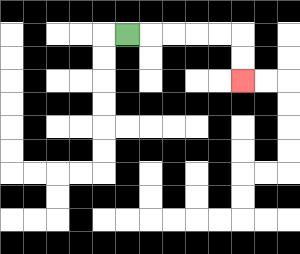{'start': '[5, 1]', 'end': '[10, 3]', 'path_directions': 'R,R,R,R,R,D,D', 'path_coordinates': '[[5, 1], [6, 1], [7, 1], [8, 1], [9, 1], [10, 1], [10, 2], [10, 3]]'}